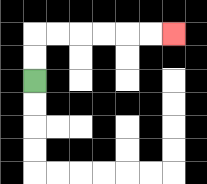{'start': '[1, 3]', 'end': '[7, 1]', 'path_directions': 'U,U,R,R,R,R,R,R', 'path_coordinates': '[[1, 3], [1, 2], [1, 1], [2, 1], [3, 1], [4, 1], [5, 1], [6, 1], [7, 1]]'}